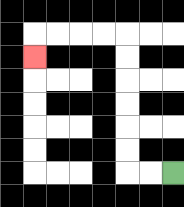{'start': '[7, 7]', 'end': '[1, 2]', 'path_directions': 'L,L,U,U,U,U,U,U,L,L,L,L,D', 'path_coordinates': '[[7, 7], [6, 7], [5, 7], [5, 6], [5, 5], [5, 4], [5, 3], [5, 2], [5, 1], [4, 1], [3, 1], [2, 1], [1, 1], [1, 2]]'}